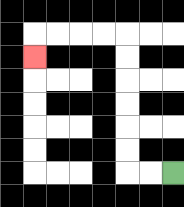{'start': '[7, 7]', 'end': '[1, 2]', 'path_directions': 'L,L,U,U,U,U,U,U,L,L,L,L,D', 'path_coordinates': '[[7, 7], [6, 7], [5, 7], [5, 6], [5, 5], [5, 4], [5, 3], [5, 2], [5, 1], [4, 1], [3, 1], [2, 1], [1, 1], [1, 2]]'}